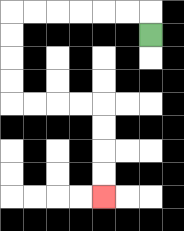{'start': '[6, 1]', 'end': '[4, 8]', 'path_directions': 'U,L,L,L,L,L,L,D,D,D,D,R,R,R,R,D,D,D,D', 'path_coordinates': '[[6, 1], [6, 0], [5, 0], [4, 0], [3, 0], [2, 0], [1, 0], [0, 0], [0, 1], [0, 2], [0, 3], [0, 4], [1, 4], [2, 4], [3, 4], [4, 4], [4, 5], [4, 6], [4, 7], [4, 8]]'}